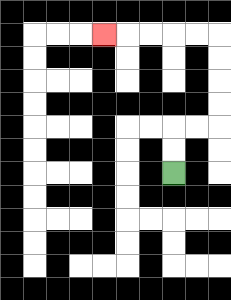{'start': '[7, 7]', 'end': '[4, 1]', 'path_directions': 'U,U,R,R,U,U,U,U,L,L,L,L,L', 'path_coordinates': '[[7, 7], [7, 6], [7, 5], [8, 5], [9, 5], [9, 4], [9, 3], [9, 2], [9, 1], [8, 1], [7, 1], [6, 1], [5, 1], [4, 1]]'}